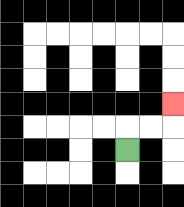{'start': '[5, 6]', 'end': '[7, 4]', 'path_directions': 'U,R,R,U', 'path_coordinates': '[[5, 6], [5, 5], [6, 5], [7, 5], [7, 4]]'}